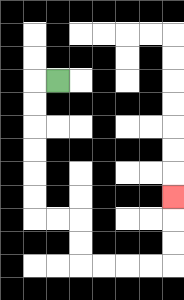{'start': '[2, 3]', 'end': '[7, 8]', 'path_directions': 'L,D,D,D,D,D,D,R,R,D,D,R,R,R,R,U,U,U', 'path_coordinates': '[[2, 3], [1, 3], [1, 4], [1, 5], [1, 6], [1, 7], [1, 8], [1, 9], [2, 9], [3, 9], [3, 10], [3, 11], [4, 11], [5, 11], [6, 11], [7, 11], [7, 10], [7, 9], [7, 8]]'}